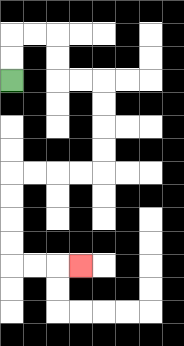{'start': '[0, 3]', 'end': '[3, 11]', 'path_directions': 'U,U,R,R,D,D,R,R,D,D,D,D,L,L,L,L,D,D,D,D,R,R,R', 'path_coordinates': '[[0, 3], [0, 2], [0, 1], [1, 1], [2, 1], [2, 2], [2, 3], [3, 3], [4, 3], [4, 4], [4, 5], [4, 6], [4, 7], [3, 7], [2, 7], [1, 7], [0, 7], [0, 8], [0, 9], [0, 10], [0, 11], [1, 11], [2, 11], [3, 11]]'}